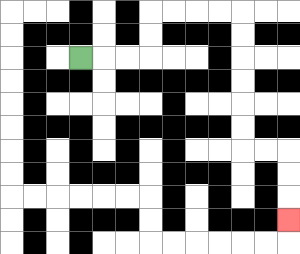{'start': '[3, 2]', 'end': '[12, 9]', 'path_directions': 'R,R,R,U,U,R,R,R,R,D,D,D,D,D,D,R,R,D,D,D', 'path_coordinates': '[[3, 2], [4, 2], [5, 2], [6, 2], [6, 1], [6, 0], [7, 0], [8, 0], [9, 0], [10, 0], [10, 1], [10, 2], [10, 3], [10, 4], [10, 5], [10, 6], [11, 6], [12, 6], [12, 7], [12, 8], [12, 9]]'}